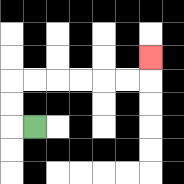{'start': '[1, 5]', 'end': '[6, 2]', 'path_directions': 'L,U,U,R,R,R,R,R,R,U', 'path_coordinates': '[[1, 5], [0, 5], [0, 4], [0, 3], [1, 3], [2, 3], [3, 3], [4, 3], [5, 3], [6, 3], [6, 2]]'}